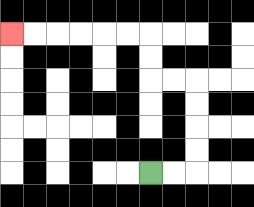{'start': '[6, 7]', 'end': '[0, 1]', 'path_directions': 'R,R,U,U,U,U,L,L,U,U,L,L,L,L,L,L', 'path_coordinates': '[[6, 7], [7, 7], [8, 7], [8, 6], [8, 5], [8, 4], [8, 3], [7, 3], [6, 3], [6, 2], [6, 1], [5, 1], [4, 1], [3, 1], [2, 1], [1, 1], [0, 1]]'}